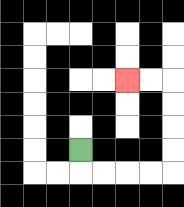{'start': '[3, 6]', 'end': '[5, 3]', 'path_directions': 'D,R,R,R,R,U,U,U,U,L,L', 'path_coordinates': '[[3, 6], [3, 7], [4, 7], [5, 7], [6, 7], [7, 7], [7, 6], [7, 5], [7, 4], [7, 3], [6, 3], [5, 3]]'}